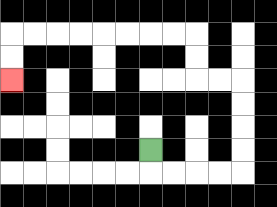{'start': '[6, 6]', 'end': '[0, 3]', 'path_directions': 'D,R,R,R,R,U,U,U,U,L,L,U,U,L,L,L,L,L,L,L,L,D,D', 'path_coordinates': '[[6, 6], [6, 7], [7, 7], [8, 7], [9, 7], [10, 7], [10, 6], [10, 5], [10, 4], [10, 3], [9, 3], [8, 3], [8, 2], [8, 1], [7, 1], [6, 1], [5, 1], [4, 1], [3, 1], [2, 1], [1, 1], [0, 1], [0, 2], [0, 3]]'}